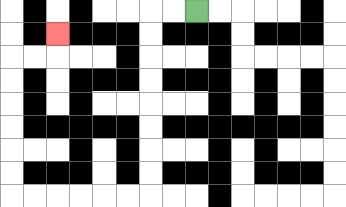{'start': '[8, 0]', 'end': '[2, 1]', 'path_directions': 'L,L,D,D,D,D,D,D,D,D,L,L,L,L,L,L,U,U,U,U,U,U,R,R,U', 'path_coordinates': '[[8, 0], [7, 0], [6, 0], [6, 1], [6, 2], [6, 3], [6, 4], [6, 5], [6, 6], [6, 7], [6, 8], [5, 8], [4, 8], [3, 8], [2, 8], [1, 8], [0, 8], [0, 7], [0, 6], [0, 5], [0, 4], [0, 3], [0, 2], [1, 2], [2, 2], [2, 1]]'}